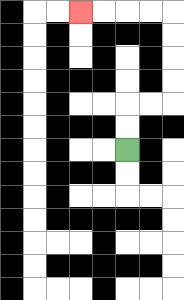{'start': '[5, 6]', 'end': '[3, 0]', 'path_directions': 'U,U,R,R,U,U,U,U,L,L,L,L', 'path_coordinates': '[[5, 6], [5, 5], [5, 4], [6, 4], [7, 4], [7, 3], [7, 2], [7, 1], [7, 0], [6, 0], [5, 0], [4, 0], [3, 0]]'}